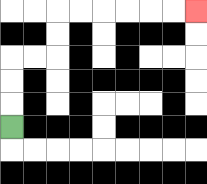{'start': '[0, 5]', 'end': '[8, 0]', 'path_directions': 'U,U,U,R,R,U,U,R,R,R,R,R,R', 'path_coordinates': '[[0, 5], [0, 4], [0, 3], [0, 2], [1, 2], [2, 2], [2, 1], [2, 0], [3, 0], [4, 0], [5, 0], [6, 0], [7, 0], [8, 0]]'}